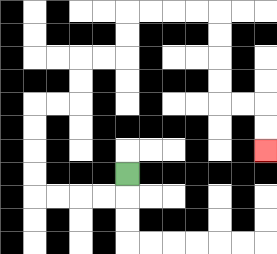{'start': '[5, 7]', 'end': '[11, 6]', 'path_directions': 'D,L,L,L,L,U,U,U,U,R,R,U,U,R,R,U,U,R,R,R,R,D,D,D,D,R,R,D,D', 'path_coordinates': '[[5, 7], [5, 8], [4, 8], [3, 8], [2, 8], [1, 8], [1, 7], [1, 6], [1, 5], [1, 4], [2, 4], [3, 4], [3, 3], [3, 2], [4, 2], [5, 2], [5, 1], [5, 0], [6, 0], [7, 0], [8, 0], [9, 0], [9, 1], [9, 2], [9, 3], [9, 4], [10, 4], [11, 4], [11, 5], [11, 6]]'}